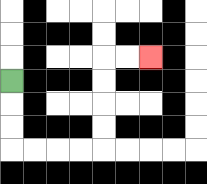{'start': '[0, 3]', 'end': '[6, 2]', 'path_directions': 'D,D,D,R,R,R,R,U,U,U,U,R,R', 'path_coordinates': '[[0, 3], [0, 4], [0, 5], [0, 6], [1, 6], [2, 6], [3, 6], [4, 6], [4, 5], [4, 4], [4, 3], [4, 2], [5, 2], [6, 2]]'}